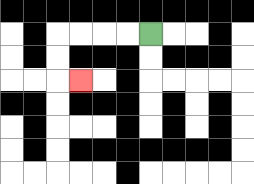{'start': '[6, 1]', 'end': '[3, 3]', 'path_directions': 'L,L,L,L,D,D,R', 'path_coordinates': '[[6, 1], [5, 1], [4, 1], [3, 1], [2, 1], [2, 2], [2, 3], [3, 3]]'}